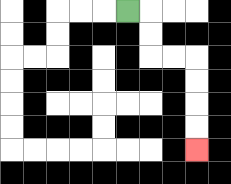{'start': '[5, 0]', 'end': '[8, 6]', 'path_directions': 'R,D,D,R,R,D,D,D,D', 'path_coordinates': '[[5, 0], [6, 0], [6, 1], [6, 2], [7, 2], [8, 2], [8, 3], [8, 4], [8, 5], [8, 6]]'}